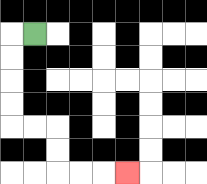{'start': '[1, 1]', 'end': '[5, 7]', 'path_directions': 'L,D,D,D,D,R,R,D,D,R,R,R', 'path_coordinates': '[[1, 1], [0, 1], [0, 2], [0, 3], [0, 4], [0, 5], [1, 5], [2, 5], [2, 6], [2, 7], [3, 7], [4, 7], [5, 7]]'}